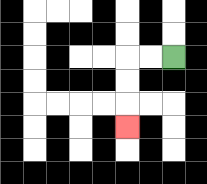{'start': '[7, 2]', 'end': '[5, 5]', 'path_directions': 'L,L,D,D,D', 'path_coordinates': '[[7, 2], [6, 2], [5, 2], [5, 3], [5, 4], [5, 5]]'}